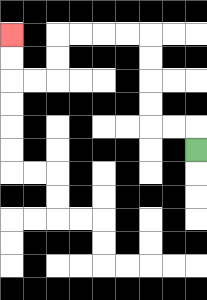{'start': '[8, 6]', 'end': '[0, 1]', 'path_directions': 'U,L,L,U,U,U,U,L,L,L,L,D,D,L,L,U,U', 'path_coordinates': '[[8, 6], [8, 5], [7, 5], [6, 5], [6, 4], [6, 3], [6, 2], [6, 1], [5, 1], [4, 1], [3, 1], [2, 1], [2, 2], [2, 3], [1, 3], [0, 3], [0, 2], [0, 1]]'}